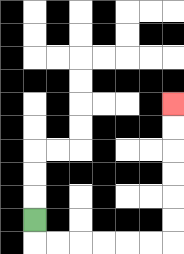{'start': '[1, 9]', 'end': '[7, 4]', 'path_directions': 'D,R,R,R,R,R,R,U,U,U,U,U,U', 'path_coordinates': '[[1, 9], [1, 10], [2, 10], [3, 10], [4, 10], [5, 10], [6, 10], [7, 10], [7, 9], [7, 8], [7, 7], [7, 6], [7, 5], [7, 4]]'}